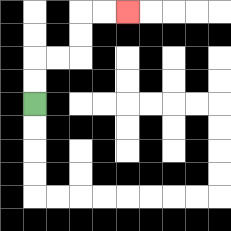{'start': '[1, 4]', 'end': '[5, 0]', 'path_directions': 'U,U,R,R,U,U,R,R', 'path_coordinates': '[[1, 4], [1, 3], [1, 2], [2, 2], [3, 2], [3, 1], [3, 0], [4, 0], [5, 0]]'}